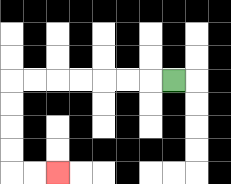{'start': '[7, 3]', 'end': '[2, 7]', 'path_directions': 'L,L,L,L,L,L,L,D,D,D,D,R,R', 'path_coordinates': '[[7, 3], [6, 3], [5, 3], [4, 3], [3, 3], [2, 3], [1, 3], [0, 3], [0, 4], [0, 5], [0, 6], [0, 7], [1, 7], [2, 7]]'}